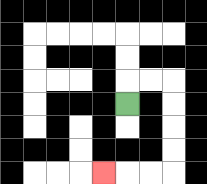{'start': '[5, 4]', 'end': '[4, 7]', 'path_directions': 'U,R,R,D,D,D,D,L,L,L', 'path_coordinates': '[[5, 4], [5, 3], [6, 3], [7, 3], [7, 4], [7, 5], [7, 6], [7, 7], [6, 7], [5, 7], [4, 7]]'}